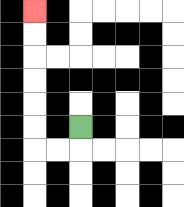{'start': '[3, 5]', 'end': '[1, 0]', 'path_directions': 'D,L,L,U,U,U,U,U,U', 'path_coordinates': '[[3, 5], [3, 6], [2, 6], [1, 6], [1, 5], [1, 4], [1, 3], [1, 2], [1, 1], [1, 0]]'}